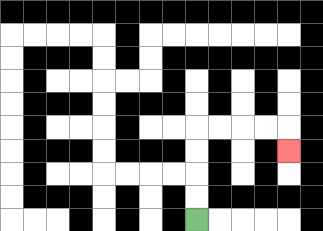{'start': '[8, 9]', 'end': '[12, 6]', 'path_directions': 'U,U,U,U,R,R,R,R,D', 'path_coordinates': '[[8, 9], [8, 8], [8, 7], [8, 6], [8, 5], [9, 5], [10, 5], [11, 5], [12, 5], [12, 6]]'}